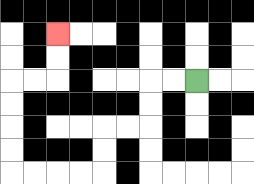{'start': '[8, 3]', 'end': '[2, 1]', 'path_directions': 'L,L,D,D,L,L,D,D,L,L,L,L,U,U,U,U,R,R,U,U', 'path_coordinates': '[[8, 3], [7, 3], [6, 3], [6, 4], [6, 5], [5, 5], [4, 5], [4, 6], [4, 7], [3, 7], [2, 7], [1, 7], [0, 7], [0, 6], [0, 5], [0, 4], [0, 3], [1, 3], [2, 3], [2, 2], [2, 1]]'}